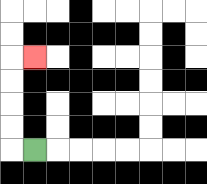{'start': '[1, 6]', 'end': '[1, 2]', 'path_directions': 'L,U,U,U,U,R', 'path_coordinates': '[[1, 6], [0, 6], [0, 5], [0, 4], [0, 3], [0, 2], [1, 2]]'}